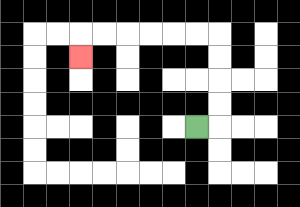{'start': '[8, 5]', 'end': '[3, 2]', 'path_directions': 'R,U,U,U,U,L,L,L,L,L,L,D', 'path_coordinates': '[[8, 5], [9, 5], [9, 4], [9, 3], [9, 2], [9, 1], [8, 1], [7, 1], [6, 1], [5, 1], [4, 1], [3, 1], [3, 2]]'}